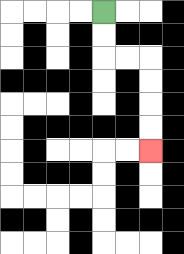{'start': '[4, 0]', 'end': '[6, 6]', 'path_directions': 'D,D,R,R,D,D,D,D', 'path_coordinates': '[[4, 0], [4, 1], [4, 2], [5, 2], [6, 2], [6, 3], [6, 4], [6, 5], [6, 6]]'}